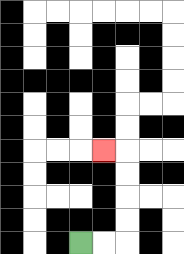{'start': '[3, 10]', 'end': '[4, 6]', 'path_directions': 'R,R,U,U,U,U,L', 'path_coordinates': '[[3, 10], [4, 10], [5, 10], [5, 9], [5, 8], [5, 7], [5, 6], [4, 6]]'}